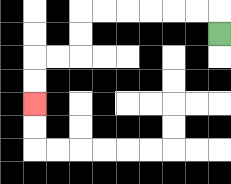{'start': '[9, 1]', 'end': '[1, 4]', 'path_directions': 'U,L,L,L,L,L,L,D,D,L,L,D,D', 'path_coordinates': '[[9, 1], [9, 0], [8, 0], [7, 0], [6, 0], [5, 0], [4, 0], [3, 0], [3, 1], [3, 2], [2, 2], [1, 2], [1, 3], [1, 4]]'}